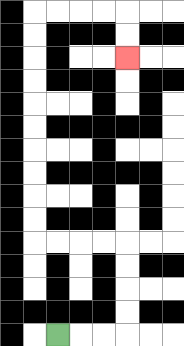{'start': '[2, 14]', 'end': '[5, 2]', 'path_directions': 'R,R,R,U,U,U,U,L,L,L,L,U,U,U,U,U,U,U,U,U,U,R,R,R,R,D,D', 'path_coordinates': '[[2, 14], [3, 14], [4, 14], [5, 14], [5, 13], [5, 12], [5, 11], [5, 10], [4, 10], [3, 10], [2, 10], [1, 10], [1, 9], [1, 8], [1, 7], [1, 6], [1, 5], [1, 4], [1, 3], [1, 2], [1, 1], [1, 0], [2, 0], [3, 0], [4, 0], [5, 0], [5, 1], [5, 2]]'}